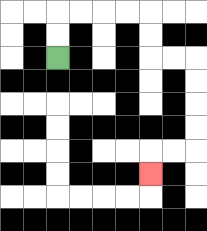{'start': '[2, 2]', 'end': '[6, 7]', 'path_directions': 'U,U,R,R,R,R,D,D,R,R,D,D,D,D,L,L,D', 'path_coordinates': '[[2, 2], [2, 1], [2, 0], [3, 0], [4, 0], [5, 0], [6, 0], [6, 1], [6, 2], [7, 2], [8, 2], [8, 3], [8, 4], [8, 5], [8, 6], [7, 6], [6, 6], [6, 7]]'}